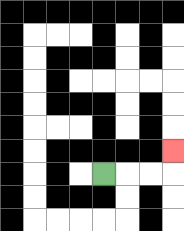{'start': '[4, 7]', 'end': '[7, 6]', 'path_directions': 'R,R,R,U', 'path_coordinates': '[[4, 7], [5, 7], [6, 7], [7, 7], [7, 6]]'}